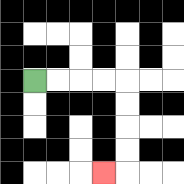{'start': '[1, 3]', 'end': '[4, 7]', 'path_directions': 'R,R,R,R,D,D,D,D,L', 'path_coordinates': '[[1, 3], [2, 3], [3, 3], [4, 3], [5, 3], [5, 4], [5, 5], [5, 6], [5, 7], [4, 7]]'}